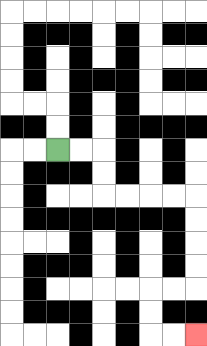{'start': '[2, 6]', 'end': '[8, 14]', 'path_directions': 'R,R,D,D,R,R,R,R,D,D,D,D,L,L,D,D,R,R', 'path_coordinates': '[[2, 6], [3, 6], [4, 6], [4, 7], [4, 8], [5, 8], [6, 8], [7, 8], [8, 8], [8, 9], [8, 10], [8, 11], [8, 12], [7, 12], [6, 12], [6, 13], [6, 14], [7, 14], [8, 14]]'}